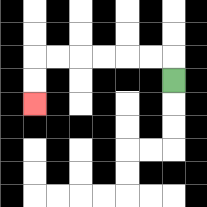{'start': '[7, 3]', 'end': '[1, 4]', 'path_directions': 'U,L,L,L,L,L,L,D,D', 'path_coordinates': '[[7, 3], [7, 2], [6, 2], [5, 2], [4, 2], [3, 2], [2, 2], [1, 2], [1, 3], [1, 4]]'}